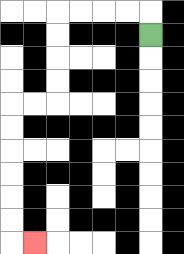{'start': '[6, 1]', 'end': '[1, 10]', 'path_directions': 'U,L,L,L,L,D,D,D,D,L,L,D,D,D,D,D,D,R', 'path_coordinates': '[[6, 1], [6, 0], [5, 0], [4, 0], [3, 0], [2, 0], [2, 1], [2, 2], [2, 3], [2, 4], [1, 4], [0, 4], [0, 5], [0, 6], [0, 7], [0, 8], [0, 9], [0, 10], [1, 10]]'}